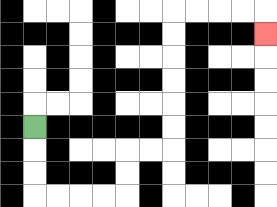{'start': '[1, 5]', 'end': '[11, 1]', 'path_directions': 'D,D,D,R,R,R,R,U,U,R,R,U,U,U,U,U,U,R,R,R,R,D', 'path_coordinates': '[[1, 5], [1, 6], [1, 7], [1, 8], [2, 8], [3, 8], [4, 8], [5, 8], [5, 7], [5, 6], [6, 6], [7, 6], [7, 5], [7, 4], [7, 3], [7, 2], [7, 1], [7, 0], [8, 0], [9, 0], [10, 0], [11, 0], [11, 1]]'}